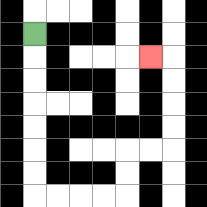{'start': '[1, 1]', 'end': '[6, 2]', 'path_directions': 'D,D,D,D,D,D,D,R,R,R,R,U,U,R,R,U,U,U,U,L', 'path_coordinates': '[[1, 1], [1, 2], [1, 3], [1, 4], [1, 5], [1, 6], [1, 7], [1, 8], [2, 8], [3, 8], [4, 8], [5, 8], [5, 7], [5, 6], [6, 6], [7, 6], [7, 5], [7, 4], [7, 3], [7, 2], [6, 2]]'}